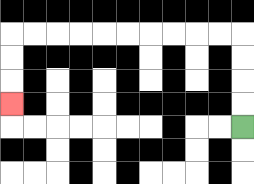{'start': '[10, 5]', 'end': '[0, 4]', 'path_directions': 'U,U,U,U,L,L,L,L,L,L,L,L,L,L,D,D,D', 'path_coordinates': '[[10, 5], [10, 4], [10, 3], [10, 2], [10, 1], [9, 1], [8, 1], [7, 1], [6, 1], [5, 1], [4, 1], [3, 1], [2, 1], [1, 1], [0, 1], [0, 2], [0, 3], [0, 4]]'}